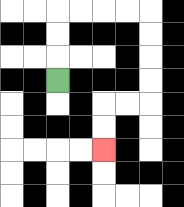{'start': '[2, 3]', 'end': '[4, 6]', 'path_directions': 'U,U,U,R,R,R,R,D,D,D,D,L,L,D,D', 'path_coordinates': '[[2, 3], [2, 2], [2, 1], [2, 0], [3, 0], [4, 0], [5, 0], [6, 0], [6, 1], [6, 2], [6, 3], [6, 4], [5, 4], [4, 4], [4, 5], [4, 6]]'}